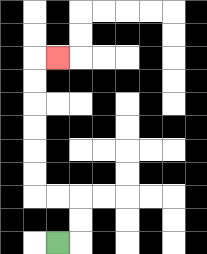{'start': '[2, 10]', 'end': '[2, 2]', 'path_directions': 'R,U,U,L,L,U,U,U,U,U,U,R', 'path_coordinates': '[[2, 10], [3, 10], [3, 9], [3, 8], [2, 8], [1, 8], [1, 7], [1, 6], [1, 5], [1, 4], [1, 3], [1, 2], [2, 2]]'}